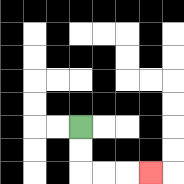{'start': '[3, 5]', 'end': '[6, 7]', 'path_directions': 'D,D,R,R,R', 'path_coordinates': '[[3, 5], [3, 6], [3, 7], [4, 7], [5, 7], [6, 7]]'}